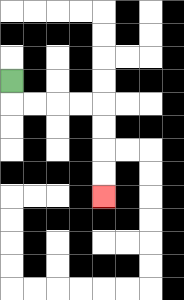{'start': '[0, 3]', 'end': '[4, 8]', 'path_directions': 'D,R,R,R,R,D,D,D,D', 'path_coordinates': '[[0, 3], [0, 4], [1, 4], [2, 4], [3, 4], [4, 4], [4, 5], [4, 6], [4, 7], [4, 8]]'}